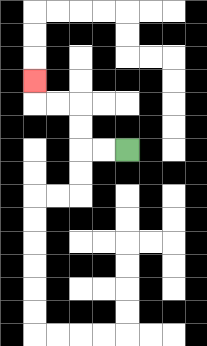{'start': '[5, 6]', 'end': '[1, 3]', 'path_directions': 'L,L,U,U,L,L,U', 'path_coordinates': '[[5, 6], [4, 6], [3, 6], [3, 5], [3, 4], [2, 4], [1, 4], [1, 3]]'}